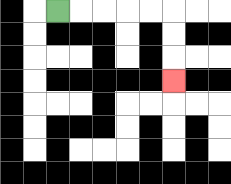{'start': '[2, 0]', 'end': '[7, 3]', 'path_directions': 'R,R,R,R,R,D,D,D', 'path_coordinates': '[[2, 0], [3, 0], [4, 0], [5, 0], [6, 0], [7, 0], [7, 1], [7, 2], [7, 3]]'}